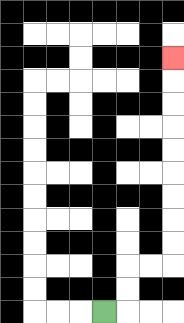{'start': '[4, 13]', 'end': '[7, 2]', 'path_directions': 'R,U,U,R,R,U,U,U,U,U,U,U,U,U', 'path_coordinates': '[[4, 13], [5, 13], [5, 12], [5, 11], [6, 11], [7, 11], [7, 10], [7, 9], [7, 8], [7, 7], [7, 6], [7, 5], [7, 4], [7, 3], [7, 2]]'}